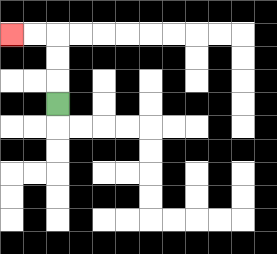{'start': '[2, 4]', 'end': '[0, 1]', 'path_directions': 'U,U,U,L,L', 'path_coordinates': '[[2, 4], [2, 3], [2, 2], [2, 1], [1, 1], [0, 1]]'}